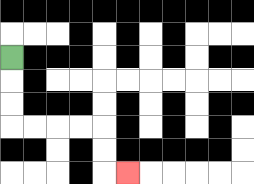{'start': '[0, 2]', 'end': '[5, 7]', 'path_directions': 'D,D,D,R,R,R,R,D,D,R', 'path_coordinates': '[[0, 2], [0, 3], [0, 4], [0, 5], [1, 5], [2, 5], [3, 5], [4, 5], [4, 6], [4, 7], [5, 7]]'}